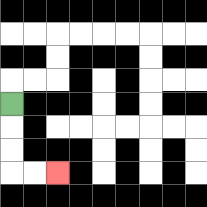{'start': '[0, 4]', 'end': '[2, 7]', 'path_directions': 'D,D,D,R,R', 'path_coordinates': '[[0, 4], [0, 5], [0, 6], [0, 7], [1, 7], [2, 7]]'}